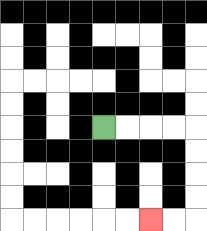{'start': '[4, 5]', 'end': '[6, 9]', 'path_directions': 'R,R,R,R,D,D,D,D,L,L', 'path_coordinates': '[[4, 5], [5, 5], [6, 5], [7, 5], [8, 5], [8, 6], [8, 7], [8, 8], [8, 9], [7, 9], [6, 9]]'}